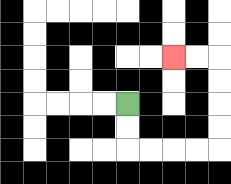{'start': '[5, 4]', 'end': '[7, 2]', 'path_directions': 'D,D,R,R,R,R,U,U,U,U,L,L', 'path_coordinates': '[[5, 4], [5, 5], [5, 6], [6, 6], [7, 6], [8, 6], [9, 6], [9, 5], [9, 4], [9, 3], [9, 2], [8, 2], [7, 2]]'}